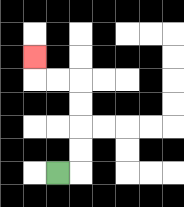{'start': '[2, 7]', 'end': '[1, 2]', 'path_directions': 'R,U,U,U,U,L,L,U', 'path_coordinates': '[[2, 7], [3, 7], [3, 6], [3, 5], [3, 4], [3, 3], [2, 3], [1, 3], [1, 2]]'}